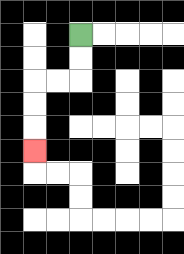{'start': '[3, 1]', 'end': '[1, 6]', 'path_directions': 'D,D,L,L,D,D,D', 'path_coordinates': '[[3, 1], [3, 2], [3, 3], [2, 3], [1, 3], [1, 4], [1, 5], [1, 6]]'}